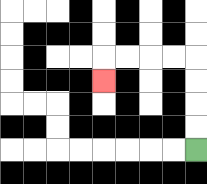{'start': '[8, 6]', 'end': '[4, 3]', 'path_directions': 'U,U,U,U,L,L,L,L,D', 'path_coordinates': '[[8, 6], [8, 5], [8, 4], [8, 3], [8, 2], [7, 2], [6, 2], [5, 2], [4, 2], [4, 3]]'}